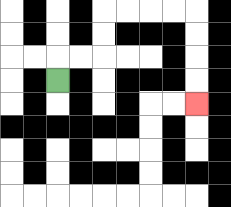{'start': '[2, 3]', 'end': '[8, 4]', 'path_directions': 'U,R,R,U,U,R,R,R,R,D,D,D,D', 'path_coordinates': '[[2, 3], [2, 2], [3, 2], [4, 2], [4, 1], [4, 0], [5, 0], [6, 0], [7, 0], [8, 0], [8, 1], [8, 2], [8, 3], [8, 4]]'}